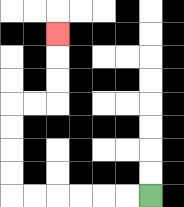{'start': '[6, 8]', 'end': '[2, 1]', 'path_directions': 'L,L,L,L,L,L,U,U,U,U,R,R,U,U,U', 'path_coordinates': '[[6, 8], [5, 8], [4, 8], [3, 8], [2, 8], [1, 8], [0, 8], [0, 7], [0, 6], [0, 5], [0, 4], [1, 4], [2, 4], [2, 3], [2, 2], [2, 1]]'}